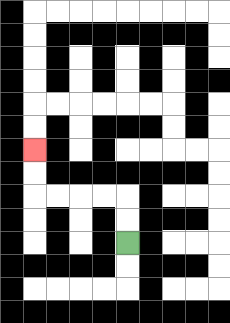{'start': '[5, 10]', 'end': '[1, 6]', 'path_directions': 'U,U,L,L,L,L,U,U', 'path_coordinates': '[[5, 10], [5, 9], [5, 8], [4, 8], [3, 8], [2, 8], [1, 8], [1, 7], [1, 6]]'}